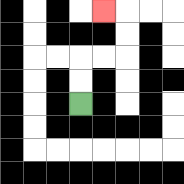{'start': '[3, 4]', 'end': '[4, 0]', 'path_directions': 'U,U,R,R,U,U,L', 'path_coordinates': '[[3, 4], [3, 3], [3, 2], [4, 2], [5, 2], [5, 1], [5, 0], [4, 0]]'}